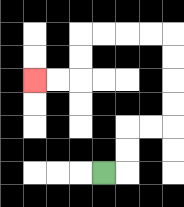{'start': '[4, 7]', 'end': '[1, 3]', 'path_directions': 'R,U,U,R,R,U,U,U,U,L,L,L,L,D,D,L,L', 'path_coordinates': '[[4, 7], [5, 7], [5, 6], [5, 5], [6, 5], [7, 5], [7, 4], [7, 3], [7, 2], [7, 1], [6, 1], [5, 1], [4, 1], [3, 1], [3, 2], [3, 3], [2, 3], [1, 3]]'}